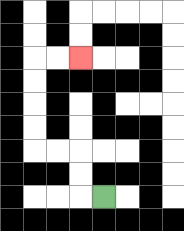{'start': '[4, 8]', 'end': '[3, 2]', 'path_directions': 'L,U,U,L,L,U,U,U,U,R,R', 'path_coordinates': '[[4, 8], [3, 8], [3, 7], [3, 6], [2, 6], [1, 6], [1, 5], [1, 4], [1, 3], [1, 2], [2, 2], [3, 2]]'}